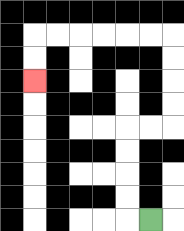{'start': '[6, 9]', 'end': '[1, 3]', 'path_directions': 'L,U,U,U,U,R,R,U,U,U,U,L,L,L,L,L,L,D,D', 'path_coordinates': '[[6, 9], [5, 9], [5, 8], [5, 7], [5, 6], [5, 5], [6, 5], [7, 5], [7, 4], [7, 3], [7, 2], [7, 1], [6, 1], [5, 1], [4, 1], [3, 1], [2, 1], [1, 1], [1, 2], [1, 3]]'}